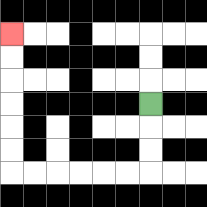{'start': '[6, 4]', 'end': '[0, 1]', 'path_directions': 'D,D,D,L,L,L,L,L,L,U,U,U,U,U,U', 'path_coordinates': '[[6, 4], [6, 5], [6, 6], [6, 7], [5, 7], [4, 7], [3, 7], [2, 7], [1, 7], [0, 7], [0, 6], [0, 5], [0, 4], [0, 3], [0, 2], [0, 1]]'}